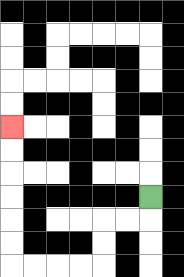{'start': '[6, 8]', 'end': '[0, 5]', 'path_directions': 'D,L,L,D,D,L,L,L,L,U,U,U,U,U,U', 'path_coordinates': '[[6, 8], [6, 9], [5, 9], [4, 9], [4, 10], [4, 11], [3, 11], [2, 11], [1, 11], [0, 11], [0, 10], [0, 9], [0, 8], [0, 7], [0, 6], [0, 5]]'}